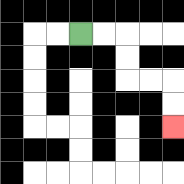{'start': '[3, 1]', 'end': '[7, 5]', 'path_directions': 'R,R,D,D,R,R,D,D', 'path_coordinates': '[[3, 1], [4, 1], [5, 1], [5, 2], [5, 3], [6, 3], [7, 3], [7, 4], [7, 5]]'}